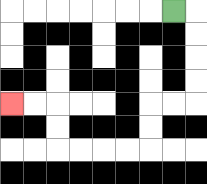{'start': '[7, 0]', 'end': '[0, 4]', 'path_directions': 'R,D,D,D,D,L,L,D,D,L,L,L,L,U,U,L,L', 'path_coordinates': '[[7, 0], [8, 0], [8, 1], [8, 2], [8, 3], [8, 4], [7, 4], [6, 4], [6, 5], [6, 6], [5, 6], [4, 6], [3, 6], [2, 6], [2, 5], [2, 4], [1, 4], [0, 4]]'}